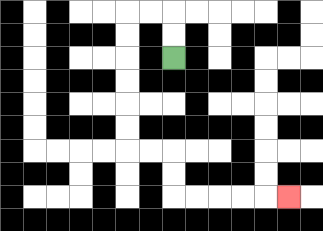{'start': '[7, 2]', 'end': '[12, 8]', 'path_directions': 'U,U,L,L,D,D,D,D,D,D,R,R,D,D,R,R,R,R,R', 'path_coordinates': '[[7, 2], [7, 1], [7, 0], [6, 0], [5, 0], [5, 1], [5, 2], [5, 3], [5, 4], [5, 5], [5, 6], [6, 6], [7, 6], [7, 7], [7, 8], [8, 8], [9, 8], [10, 8], [11, 8], [12, 8]]'}